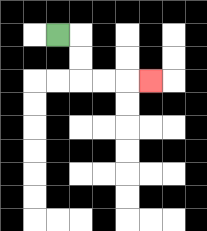{'start': '[2, 1]', 'end': '[6, 3]', 'path_directions': 'R,D,D,R,R,R', 'path_coordinates': '[[2, 1], [3, 1], [3, 2], [3, 3], [4, 3], [5, 3], [6, 3]]'}